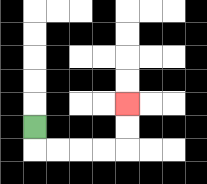{'start': '[1, 5]', 'end': '[5, 4]', 'path_directions': 'D,R,R,R,R,U,U', 'path_coordinates': '[[1, 5], [1, 6], [2, 6], [3, 6], [4, 6], [5, 6], [5, 5], [5, 4]]'}